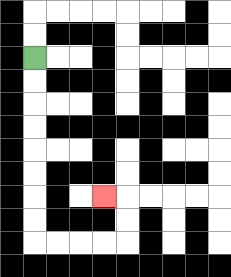{'start': '[1, 2]', 'end': '[4, 8]', 'path_directions': 'D,D,D,D,D,D,D,D,R,R,R,R,U,U,L', 'path_coordinates': '[[1, 2], [1, 3], [1, 4], [1, 5], [1, 6], [1, 7], [1, 8], [1, 9], [1, 10], [2, 10], [3, 10], [4, 10], [5, 10], [5, 9], [5, 8], [4, 8]]'}